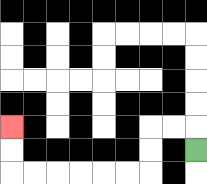{'start': '[8, 6]', 'end': '[0, 5]', 'path_directions': 'U,L,L,D,D,L,L,L,L,L,L,U,U', 'path_coordinates': '[[8, 6], [8, 5], [7, 5], [6, 5], [6, 6], [6, 7], [5, 7], [4, 7], [3, 7], [2, 7], [1, 7], [0, 7], [0, 6], [0, 5]]'}